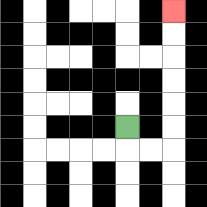{'start': '[5, 5]', 'end': '[7, 0]', 'path_directions': 'D,R,R,U,U,U,U,U,U', 'path_coordinates': '[[5, 5], [5, 6], [6, 6], [7, 6], [7, 5], [7, 4], [7, 3], [7, 2], [7, 1], [7, 0]]'}